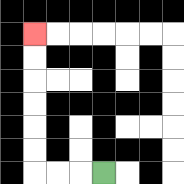{'start': '[4, 7]', 'end': '[1, 1]', 'path_directions': 'L,L,L,U,U,U,U,U,U', 'path_coordinates': '[[4, 7], [3, 7], [2, 7], [1, 7], [1, 6], [1, 5], [1, 4], [1, 3], [1, 2], [1, 1]]'}